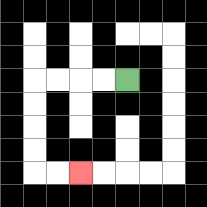{'start': '[5, 3]', 'end': '[3, 7]', 'path_directions': 'L,L,L,L,D,D,D,D,R,R', 'path_coordinates': '[[5, 3], [4, 3], [3, 3], [2, 3], [1, 3], [1, 4], [1, 5], [1, 6], [1, 7], [2, 7], [3, 7]]'}